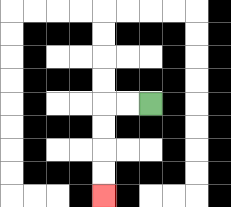{'start': '[6, 4]', 'end': '[4, 8]', 'path_directions': 'L,L,D,D,D,D', 'path_coordinates': '[[6, 4], [5, 4], [4, 4], [4, 5], [4, 6], [4, 7], [4, 8]]'}